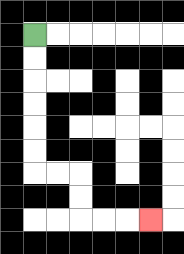{'start': '[1, 1]', 'end': '[6, 9]', 'path_directions': 'D,D,D,D,D,D,R,R,D,D,R,R,R', 'path_coordinates': '[[1, 1], [1, 2], [1, 3], [1, 4], [1, 5], [1, 6], [1, 7], [2, 7], [3, 7], [3, 8], [3, 9], [4, 9], [5, 9], [6, 9]]'}